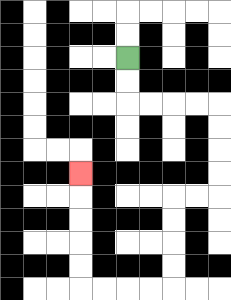{'start': '[5, 2]', 'end': '[3, 7]', 'path_directions': 'D,D,R,R,R,R,D,D,D,D,L,L,D,D,D,D,L,L,L,L,U,U,U,U,U', 'path_coordinates': '[[5, 2], [5, 3], [5, 4], [6, 4], [7, 4], [8, 4], [9, 4], [9, 5], [9, 6], [9, 7], [9, 8], [8, 8], [7, 8], [7, 9], [7, 10], [7, 11], [7, 12], [6, 12], [5, 12], [4, 12], [3, 12], [3, 11], [3, 10], [3, 9], [3, 8], [3, 7]]'}